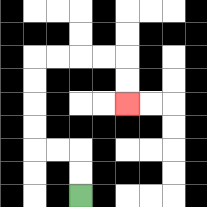{'start': '[3, 8]', 'end': '[5, 4]', 'path_directions': 'U,U,L,L,U,U,U,U,R,R,R,R,D,D', 'path_coordinates': '[[3, 8], [3, 7], [3, 6], [2, 6], [1, 6], [1, 5], [1, 4], [1, 3], [1, 2], [2, 2], [3, 2], [4, 2], [5, 2], [5, 3], [5, 4]]'}